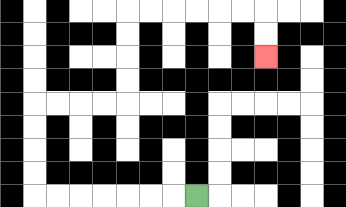{'start': '[8, 8]', 'end': '[11, 2]', 'path_directions': 'L,L,L,L,L,L,L,U,U,U,U,R,R,R,R,U,U,U,U,R,R,R,R,R,R,D,D', 'path_coordinates': '[[8, 8], [7, 8], [6, 8], [5, 8], [4, 8], [3, 8], [2, 8], [1, 8], [1, 7], [1, 6], [1, 5], [1, 4], [2, 4], [3, 4], [4, 4], [5, 4], [5, 3], [5, 2], [5, 1], [5, 0], [6, 0], [7, 0], [8, 0], [9, 0], [10, 0], [11, 0], [11, 1], [11, 2]]'}